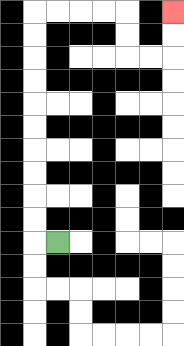{'start': '[2, 10]', 'end': '[7, 0]', 'path_directions': 'L,U,U,U,U,U,U,U,U,U,U,R,R,R,R,D,D,R,R,U,U', 'path_coordinates': '[[2, 10], [1, 10], [1, 9], [1, 8], [1, 7], [1, 6], [1, 5], [1, 4], [1, 3], [1, 2], [1, 1], [1, 0], [2, 0], [3, 0], [4, 0], [5, 0], [5, 1], [5, 2], [6, 2], [7, 2], [7, 1], [7, 0]]'}